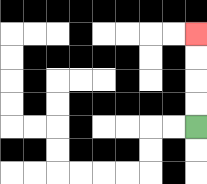{'start': '[8, 5]', 'end': '[8, 1]', 'path_directions': 'U,U,U,U', 'path_coordinates': '[[8, 5], [8, 4], [8, 3], [8, 2], [8, 1]]'}